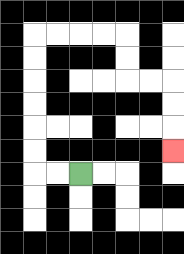{'start': '[3, 7]', 'end': '[7, 6]', 'path_directions': 'L,L,U,U,U,U,U,U,R,R,R,R,D,D,R,R,D,D,D', 'path_coordinates': '[[3, 7], [2, 7], [1, 7], [1, 6], [1, 5], [1, 4], [1, 3], [1, 2], [1, 1], [2, 1], [3, 1], [4, 1], [5, 1], [5, 2], [5, 3], [6, 3], [7, 3], [7, 4], [7, 5], [7, 6]]'}